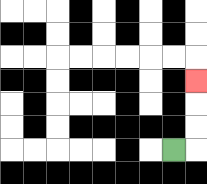{'start': '[7, 6]', 'end': '[8, 3]', 'path_directions': 'R,U,U,U', 'path_coordinates': '[[7, 6], [8, 6], [8, 5], [8, 4], [8, 3]]'}